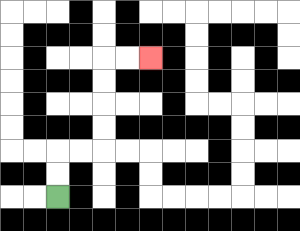{'start': '[2, 8]', 'end': '[6, 2]', 'path_directions': 'U,U,R,R,U,U,U,U,R,R', 'path_coordinates': '[[2, 8], [2, 7], [2, 6], [3, 6], [4, 6], [4, 5], [4, 4], [4, 3], [4, 2], [5, 2], [6, 2]]'}